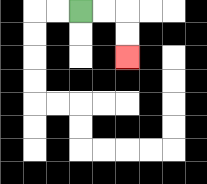{'start': '[3, 0]', 'end': '[5, 2]', 'path_directions': 'R,R,D,D', 'path_coordinates': '[[3, 0], [4, 0], [5, 0], [5, 1], [5, 2]]'}